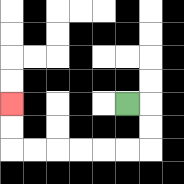{'start': '[5, 4]', 'end': '[0, 4]', 'path_directions': 'R,D,D,L,L,L,L,L,L,U,U', 'path_coordinates': '[[5, 4], [6, 4], [6, 5], [6, 6], [5, 6], [4, 6], [3, 6], [2, 6], [1, 6], [0, 6], [0, 5], [0, 4]]'}